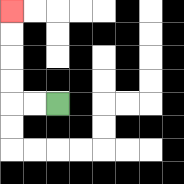{'start': '[2, 4]', 'end': '[0, 0]', 'path_directions': 'L,L,U,U,U,U', 'path_coordinates': '[[2, 4], [1, 4], [0, 4], [0, 3], [0, 2], [0, 1], [0, 0]]'}